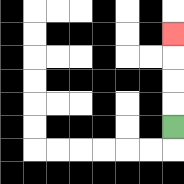{'start': '[7, 5]', 'end': '[7, 1]', 'path_directions': 'U,U,U,U', 'path_coordinates': '[[7, 5], [7, 4], [7, 3], [7, 2], [7, 1]]'}